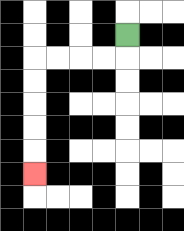{'start': '[5, 1]', 'end': '[1, 7]', 'path_directions': 'D,L,L,L,L,D,D,D,D,D', 'path_coordinates': '[[5, 1], [5, 2], [4, 2], [3, 2], [2, 2], [1, 2], [1, 3], [1, 4], [1, 5], [1, 6], [1, 7]]'}